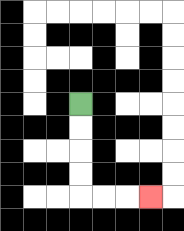{'start': '[3, 4]', 'end': '[6, 8]', 'path_directions': 'D,D,D,D,R,R,R', 'path_coordinates': '[[3, 4], [3, 5], [3, 6], [3, 7], [3, 8], [4, 8], [5, 8], [6, 8]]'}